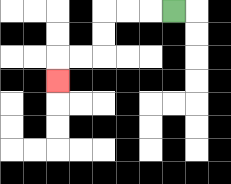{'start': '[7, 0]', 'end': '[2, 3]', 'path_directions': 'L,L,L,D,D,L,L,D', 'path_coordinates': '[[7, 0], [6, 0], [5, 0], [4, 0], [4, 1], [4, 2], [3, 2], [2, 2], [2, 3]]'}